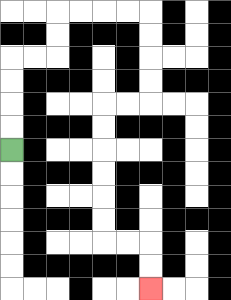{'start': '[0, 6]', 'end': '[6, 12]', 'path_directions': 'U,U,U,U,R,R,U,U,R,R,R,R,D,D,D,D,L,L,D,D,D,D,D,D,R,R,D,D', 'path_coordinates': '[[0, 6], [0, 5], [0, 4], [0, 3], [0, 2], [1, 2], [2, 2], [2, 1], [2, 0], [3, 0], [4, 0], [5, 0], [6, 0], [6, 1], [6, 2], [6, 3], [6, 4], [5, 4], [4, 4], [4, 5], [4, 6], [4, 7], [4, 8], [4, 9], [4, 10], [5, 10], [6, 10], [6, 11], [6, 12]]'}